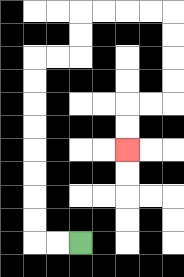{'start': '[3, 10]', 'end': '[5, 6]', 'path_directions': 'L,L,U,U,U,U,U,U,U,U,R,R,U,U,R,R,R,R,D,D,D,D,L,L,D,D', 'path_coordinates': '[[3, 10], [2, 10], [1, 10], [1, 9], [1, 8], [1, 7], [1, 6], [1, 5], [1, 4], [1, 3], [1, 2], [2, 2], [3, 2], [3, 1], [3, 0], [4, 0], [5, 0], [6, 0], [7, 0], [7, 1], [7, 2], [7, 3], [7, 4], [6, 4], [5, 4], [5, 5], [5, 6]]'}